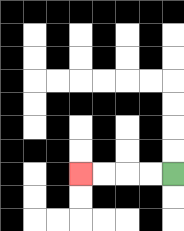{'start': '[7, 7]', 'end': '[3, 7]', 'path_directions': 'L,L,L,L', 'path_coordinates': '[[7, 7], [6, 7], [5, 7], [4, 7], [3, 7]]'}